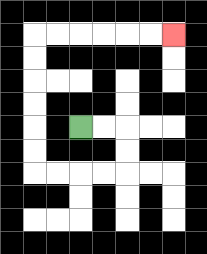{'start': '[3, 5]', 'end': '[7, 1]', 'path_directions': 'R,R,D,D,L,L,L,L,U,U,U,U,U,U,R,R,R,R,R,R', 'path_coordinates': '[[3, 5], [4, 5], [5, 5], [5, 6], [5, 7], [4, 7], [3, 7], [2, 7], [1, 7], [1, 6], [1, 5], [1, 4], [1, 3], [1, 2], [1, 1], [2, 1], [3, 1], [4, 1], [5, 1], [6, 1], [7, 1]]'}